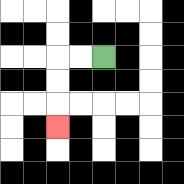{'start': '[4, 2]', 'end': '[2, 5]', 'path_directions': 'L,L,D,D,D', 'path_coordinates': '[[4, 2], [3, 2], [2, 2], [2, 3], [2, 4], [2, 5]]'}